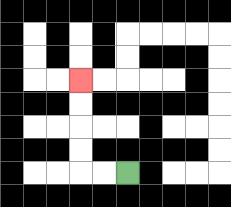{'start': '[5, 7]', 'end': '[3, 3]', 'path_directions': 'L,L,U,U,U,U', 'path_coordinates': '[[5, 7], [4, 7], [3, 7], [3, 6], [3, 5], [3, 4], [3, 3]]'}